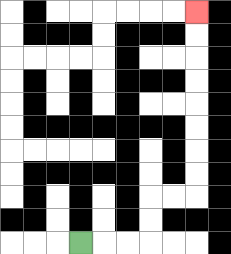{'start': '[3, 10]', 'end': '[8, 0]', 'path_directions': 'R,R,R,U,U,R,R,U,U,U,U,U,U,U,U', 'path_coordinates': '[[3, 10], [4, 10], [5, 10], [6, 10], [6, 9], [6, 8], [7, 8], [8, 8], [8, 7], [8, 6], [8, 5], [8, 4], [8, 3], [8, 2], [8, 1], [8, 0]]'}